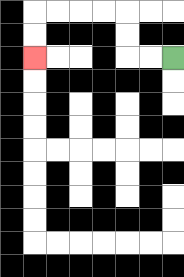{'start': '[7, 2]', 'end': '[1, 2]', 'path_directions': 'L,L,U,U,L,L,L,L,D,D', 'path_coordinates': '[[7, 2], [6, 2], [5, 2], [5, 1], [5, 0], [4, 0], [3, 0], [2, 0], [1, 0], [1, 1], [1, 2]]'}